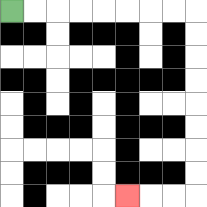{'start': '[0, 0]', 'end': '[5, 8]', 'path_directions': 'R,R,R,R,R,R,R,R,D,D,D,D,D,D,D,D,L,L,L', 'path_coordinates': '[[0, 0], [1, 0], [2, 0], [3, 0], [4, 0], [5, 0], [6, 0], [7, 0], [8, 0], [8, 1], [8, 2], [8, 3], [8, 4], [8, 5], [8, 6], [8, 7], [8, 8], [7, 8], [6, 8], [5, 8]]'}